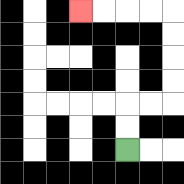{'start': '[5, 6]', 'end': '[3, 0]', 'path_directions': 'U,U,R,R,U,U,U,U,L,L,L,L', 'path_coordinates': '[[5, 6], [5, 5], [5, 4], [6, 4], [7, 4], [7, 3], [7, 2], [7, 1], [7, 0], [6, 0], [5, 0], [4, 0], [3, 0]]'}